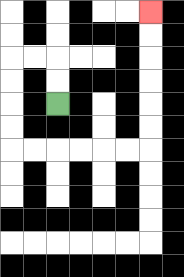{'start': '[2, 4]', 'end': '[6, 0]', 'path_directions': 'U,U,L,L,D,D,D,D,R,R,R,R,R,R,U,U,U,U,U,U', 'path_coordinates': '[[2, 4], [2, 3], [2, 2], [1, 2], [0, 2], [0, 3], [0, 4], [0, 5], [0, 6], [1, 6], [2, 6], [3, 6], [4, 6], [5, 6], [6, 6], [6, 5], [6, 4], [6, 3], [6, 2], [6, 1], [6, 0]]'}